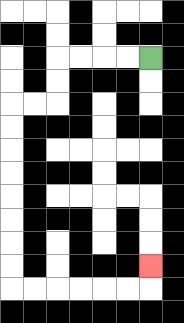{'start': '[6, 2]', 'end': '[6, 11]', 'path_directions': 'L,L,L,L,D,D,L,L,D,D,D,D,D,D,D,D,R,R,R,R,R,R,U', 'path_coordinates': '[[6, 2], [5, 2], [4, 2], [3, 2], [2, 2], [2, 3], [2, 4], [1, 4], [0, 4], [0, 5], [0, 6], [0, 7], [0, 8], [0, 9], [0, 10], [0, 11], [0, 12], [1, 12], [2, 12], [3, 12], [4, 12], [5, 12], [6, 12], [6, 11]]'}